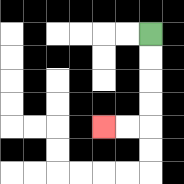{'start': '[6, 1]', 'end': '[4, 5]', 'path_directions': 'D,D,D,D,L,L', 'path_coordinates': '[[6, 1], [6, 2], [6, 3], [6, 4], [6, 5], [5, 5], [4, 5]]'}